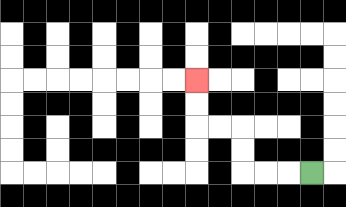{'start': '[13, 7]', 'end': '[8, 3]', 'path_directions': 'L,L,L,U,U,L,L,U,U', 'path_coordinates': '[[13, 7], [12, 7], [11, 7], [10, 7], [10, 6], [10, 5], [9, 5], [8, 5], [8, 4], [8, 3]]'}